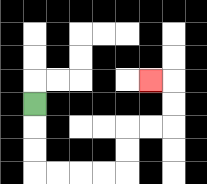{'start': '[1, 4]', 'end': '[6, 3]', 'path_directions': 'D,D,D,R,R,R,R,U,U,R,R,U,U,L', 'path_coordinates': '[[1, 4], [1, 5], [1, 6], [1, 7], [2, 7], [3, 7], [4, 7], [5, 7], [5, 6], [5, 5], [6, 5], [7, 5], [7, 4], [7, 3], [6, 3]]'}